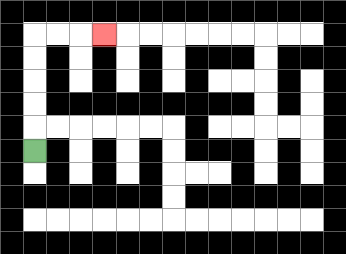{'start': '[1, 6]', 'end': '[4, 1]', 'path_directions': 'U,U,U,U,U,R,R,R', 'path_coordinates': '[[1, 6], [1, 5], [1, 4], [1, 3], [1, 2], [1, 1], [2, 1], [3, 1], [4, 1]]'}